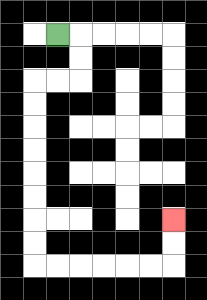{'start': '[2, 1]', 'end': '[7, 9]', 'path_directions': 'R,D,D,L,L,D,D,D,D,D,D,D,D,R,R,R,R,R,R,U,U', 'path_coordinates': '[[2, 1], [3, 1], [3, 2], [3, 3], [2, 3], [1, 3], [1, 4], [1, 5], [1, 6], [1, 7], [1, 8], [1, 9], [1, 10], [1, 11], [2, 11], [3, 11], [4, 11], [5, 11], [6, 11], [7, 11], [7, 10], [7, 9]]'}